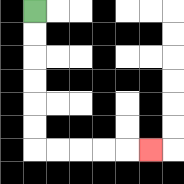{'start': '[1, 0]', 'end': '[6, 6]', 'path_directions': 'D,D,D,D,D,D,R,R,R,R,R', 'path_coordinates': '[[1, 0], [1, 1], [1, 2], [1, 3], [1, 4], [1, 5], [1, 6], [2, 6], [3, 6], [4, 6], [5, 6], [6, 6]]'}